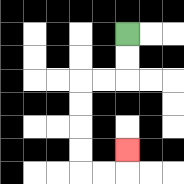{'start': '[5, 1]', 'end': '[5, 6]', 'path_directions': 'D,D,L,L,D,D,D,D,R,R,U', 'path_coordinates': '[[5, 1], [5, 2], [5, 3], [4, 3], [3, 3], [3, 4], [3, 5], [3, 6], [3, 7], [4, 7], [5, 7], [5, 6]]'}